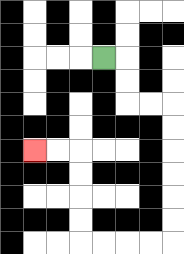{'start': '[4, 2]', 'end': '[1, 6]', 'path_directions': 'R,D,D,R,R,D,D,D,D,D,D,L,L,L,L,U,U,U,U,L,L', 'path_coordinates': '[[4, 2], [5, 2], [5, 3], [5, 4], [6, 4], [7, 4], [7, 5], [7, 6], [7, 7], [7, 8], [7, 9], [7, 10], [6, 10], [5, 10], [4, 10], [3, 10], [3, 9], [3, 8], [3, 7], [3, 6], [2, 6], [1, 6]]'}